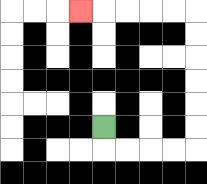{'start': '[4, 5]', 'end': '[3, 0]', 'path_directions': 'D,R,R,R,R,U,U,U,U,U,U,L,L,L,L,L', 'path_coordinates': '[[4, 5], [4, 6], [5, 6], [6, 6], [7, 6], [8, 6], [8, 5], [8, 4], [8, 3], [8, 2], [8, 1], [8, 0], [7, 0], [6, 0], [5, 0], [4, 0], [3, 0]]'}